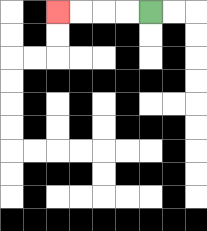{'start': '[6, 0]', 'end': '[2, 0]', 'path_directions': 'L,L,L,L', 'path_coordinates': '[[6, 0], [5, 0], [4, 0], [3, 0], [2, 0]]'}